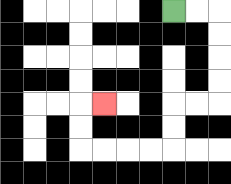{'start': '[7, 0]', 'end': '[4, 4]', 'path_directions': 'R,R,D,D,D,D,L,L,D,D,L,L,L,L,U,U,R', 'path_coordinates': '[[7, 0], [8, 0], [9, 0], [9, 1], [9, 2], [9, 3], [9, 4], [8, 4], [7, 4], [7, 5], [7, 6], [6, 6], [5, 6], [4, 6], [3, 6], [3, 5], [3, 4], [4, 4]]'}